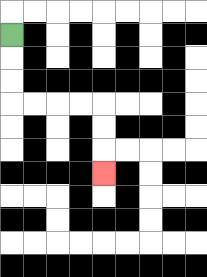{'start': '[0, 1]', 'end': '[4, 7]', 'path_directions': 'D,D,D,R,R,R,R,D,D,D', 'path_coordinates': '[[0, 1], [0, 2], [0, 3], [0, 4], [1, 4], [2, 4], [3, 4], [4, 4], [4, 5], [4, 6], [4, 7]]'}